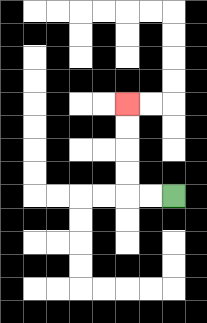{'start': '[7, 8]', 'end': '[5, 4]', 'path_directions': 'L,L,U,U,U,U', 'path_coordinates': '[[7, 8], [6, 8], [5, 8], [5, 7], [5, 6], [5, 5], [5, 4]]'}